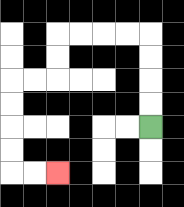{'start': '[6, 5]', 'end': '[2, 7]', 'path_directions': 'U,U,U,U,L,L,L,L,D,D,L,L,D,D,D,D,R,R', 'path_coordinates': '[[6, 5], [6, 4], [6, 3], [6, 2], [6, 1], [5, 1], [4, 1], [3, 1], [2, 1], [2, 2], [2, 3], [1, 3], [0, 3], [0, 4], [0, 5], [0, 6], [0, 7], [1, 7], [2, 7]]'}